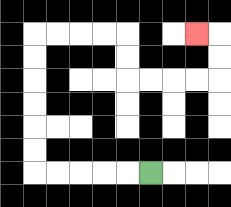{'start': '[6, 7]', 'end': '[8, 1]', 'path_directions': 'L,L,L,L,L,U,U,U,U,U,U,R,R,R,R,D,D,R,R,R,R,U,U,L', 'path_coordinates': '[[6, 7], [5, 7], [4, 7], [3, 7], [2, 7], [1, 7], [1, 6], [1, 5], [1, 4], [1, 3], [1, 2], [1, 1], [2, 1], [3, 1], [4, 1], [5, 1], [5, 2], [5, 3], [6, 3], [7, 3], [8, 3], [9, 3], [9, 2], [9, 1], [8, 1]]'}